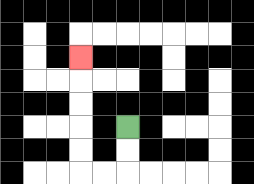{'start': '[5, 5]', 'end': '[3, 2]', 'path_directions': 'D,D,L,L,U,U,U,U,U', 'path_coordinates': '[[5, 5], [5, 6], [5, 7], [4, 7], [3, 7], [3, 6], [3, 5], [3, 4], [3, 3], [3, 2]]'}